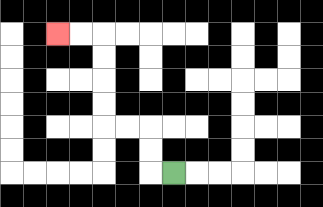{'start': '[7, 7]', 'end': '[2, 1]', 'path_directions': 'L,U,U,L,L,U,U,U,U,L,L', 'path_coordinates': '[[7, 7], [6, 7], [6, 6], [6, 5], [5, 5], [4, 5], [4, 4], [4, 3], [4, 2], [4, 1], [3, 1], [2, 1]]'}